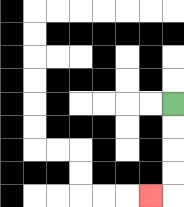{'start': '[7, 4]', 'end': '[6, 8]', 'path_directions': 'D,D,D,D,L', 'path_coordinates': '[[7, 4], [7, 5], [7, 6], [7, 7], [7, 8], [6, 8]]'}